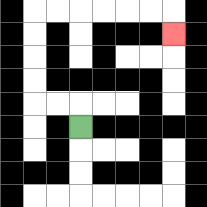{'start': '[3, 5]', 'end': '[7, 1]', 'path_directions': 'U,L,L,U,U,U,U,R,R,R,R,R,R,D', 'path_coordinates': '[[3, 5], [3, 4], [2, 4], [1, 4], [1, 3], [1, 2], [1, 1], [1, 0], [2, 0], [3, 0], [4, 0], [5, 0], [6, 0], [7, 0], [7, 1]]'}